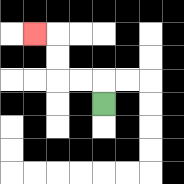{'start': '[4, 4]', 'end': '[1, 1]', 'path_directions': 'U,L,L,U,U,L', 'path_coordinates': '[[4, 4], [4, 3], [3, 3], [2, 3], [2, 2], [2, 1], [1, 1]]'}